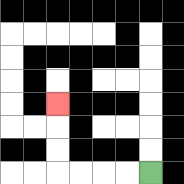{'start': '[6, 7]', 'end': '[2, 4]', 'path_directions': 'L,L,L,L,U,U,U', 'path_coordinates': '[[6, 7], [5, 7], [4, 7], [3, 7], [2, 7], [2, 6], [2, 5], [2, 4]]'}